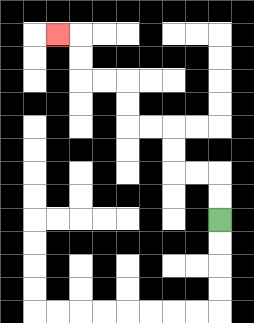{'start': '[9, 9]', 'end': '[2, 1]', 'path_directions': 'U,U,L,L,U,U,L,L,U,U,L,L,U,U,L', 'path_coordinates': '[[9, 9], [9, 8], [9, 7], [8, 7], [7, 7], [7, 6], [7, 5], [6, 5], [5, 5], [5, 4], [5, 3], [4, 3], [3, 3], [3, 2], [3, 1], [2, 1]]'}